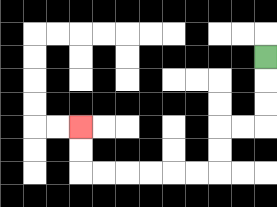{'start': '[11, 2]', 'end': '[3, 5]', 'path_directions': 'D,D,D,L,L,D,D,L,L,L,L,L,L,U,U', 'path_coordinates': '[[11, 2], [11, 3], [11, 4], [11, 5], [10, 5], [9, 5], [9, 6], [9, 7], [8, 7], [7, 7], [6, 7], [5, 7], [4, 7], [3, 7], [3, 6], [3, 5]]'}